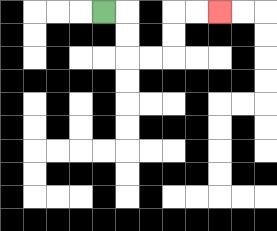{'start': '[4, 0]', 'end': '[9, 0]', 'path_directions': 'R,D,D,R,R,U,U,R,R', 'path_coordinates': '[[4, 0], [5, 0], [5, 1], [5, 2], [6, 2], [7, 2], [7, 1], [7, 0], [8, 0], [9, 0]]'}